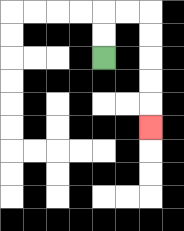{'start': '[4, 2]', 'end': '[6, 5]', 'path_directions': 'U,U,R,R,D,D,D,D,D', 'path_coordinates': '[[4, 2], [4, 1], [4, 0], [5, 0], [6, 0], [6, 1], [6, 2], [6, 3], [6, 4], [6, 5]]'}